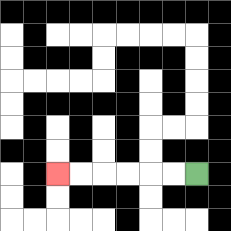{'start': '[8, 7]', 'end': '[2, 7]', 'path_directions': 'L,L,L,L,L,L', 'path_coordinates': '[[8, 7], [7, 7], [6, 7], [5, 7], [4, 7], [3, 7], [2, 7]]'}